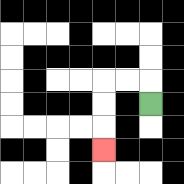{'start': '[6, 4]', 'end': '[4, 6]', 'path_directions': 'U,L,L,D,D,D', 'path_coordinates': '[[6, 4], [6, 3], [5, 3], [4, 3], [4, 4], [4, 5], [4, 6]]'}